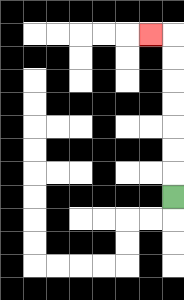{'start': '[7, 8]', 'end': '[6, 1]', 'path_directions': 'U,U,U,U,U,U,U,L', 'path_coordinates': '[[7, 8], [7, 7], [7, 6], [7, 5], [7, 4], [7, 3], [7, 2], [7, 1], [6, 1]]'}